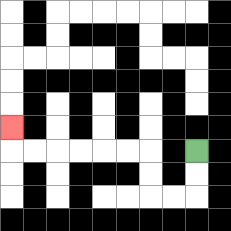{'start': '[8, 6]', 'end': '[0, 5]', 'path_directions': 'D,D,L,L,U,U,L,L,L,L,L,L,U', 'path_coordinates': '[[8, 6], [8, 7], [8, 8], [7, 8], [6, 8], [6, 7], [6, 6], [5, 6], [4, 6], [3, 6], [2, 6], [1, 6], [0, 6], [0, 5]]'}